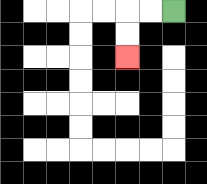{'start': '[7, 0]', 'end': '[5, 2]', 'path_directions': 'L,L,D,D', 'path_coordinates': '[[7, 0], [6, 0], [5, 0], [5, 1], [5, 2]]'}